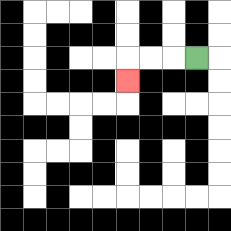{'start': '[8, 2]', 'end': '[5, 3]', 'path_directions': 'L,L,L,D', 'path_coordinates': '[[8, 2], [7, 2], [6, 2], [5, 2], [5, 3]]'}